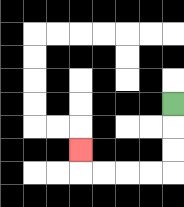{'start': '[7, 4]', 'end': '[3, 6]', 'path_directions': 'D,D,D,L,L,L,L,U', 'path_coordinates': '[[7, 4], [7, 5], [7, 6], [7, 7], [6, 7], [5, 7], [4, 7], [3, 7], [3, 6]]'}